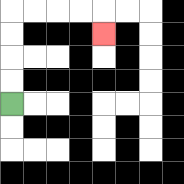{'start': '[0, 4]', 'end': '[4, 1]', 'path_directions': 'U,U,U,U,R,R,R,R,D', 'path_coordinates': '[[0, 4], [0, 3], [0, 2], [0, 1], [0, 0], [1, 0], [2, 0], [3, 0], [4, 0], [4, 1]]'}